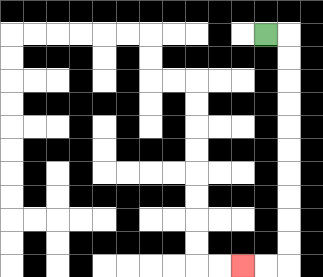{'start': '[11, 1]', 'end': '[10, 11]', 'path_directions': 'R,D,D,D,D,D,D,D,D,D,D,L,L', 'path_coordinates': '[[11, 1], [12, 1], [12, 2], [12, 3], [12, 4], [12, 5], [12, 6], [12, 7], [12, 8], [12, 9], [12, 10], [12, 11], [11, 11], [10, 11]]'}